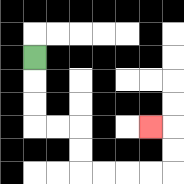{'start': '[1, 2]', 'end': '[6, 5]', 'path_directions': 'D,D,D,R,R,D,D,R,R,R,R,U,U,L', 'path_coordinates': '[[1, 2], [1, 3], [1, 4], [1, 5], [2, 5], [3, 5], [3, 6], [3, 7], [4, 7], [5, 7], [6, 7], [7, 7], [7, 6], [7, 5], [6, 5]]'}